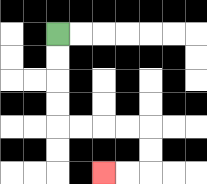{'start': '[2, 1]', 'end': '[4, 7]', 'path_directions': 'D,D,D,D,R,R,R,R,D,D,L,L', 'path_coordinates': '[[2, 1], [2, 2], [2, 3], [2, 4], [2, 5], [3, 5], [4, 5], [5, 5], [6, 5], [6, 6], [6, 7], [5, 7], [4, 7]]'}